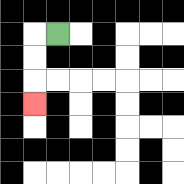{'start': '[2, 1]', 'end': '[1, 4]', 'path_directions': 'L,D,D,D', 'path_coordinates': '[[2, 1], [1, 1], [1, 2], [1, 3], [1, 4]]'}